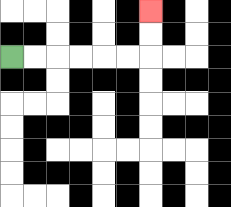{'start': '[0, 2]', 'end': '[6, 0]', 'path_directions': 'R,R,R,R,R,R,U,U', 'path_coordinates': '[[0, 2], [1, 2], [2, 2], [3, 2], [4, 2], [5, 2], [6, 2], [6, 1], [6, 0]]'}